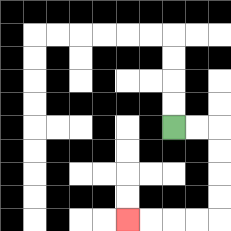{'start': '[7, 5]', 'end': '[5, 9]', 'path_directions': 'R,R,D,D,D,D,L,L,L,L', 'path_coordinates': '[[7, 5], [8, 5], [9, 5], [9, 6], [9, 7], [9, 8], [9, 9], [8, 9], [7, 9], [6, 9], [5, 9]]'}